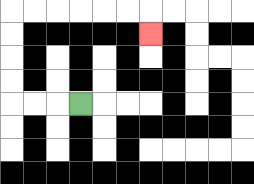{'start': '[3, 4]', 'end': '[6, 1]', 'path_directions': 'L,L,L,U,U,U,U,R,R,R,R,R,R,D', 'path_coordinates': '[[3, 4], [2, 4], [1, 4], [0, 4], [0, 3], [0, 2], [0, 1], [0, 0], [1, 0], [2, 0], [3, 0], [4, 0], [5, 0], [6, 0], [6, 1]]'}